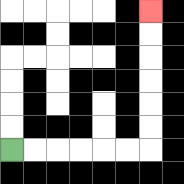{'start': '[0, 6]', 'end': '[6, 0]', 'path_directions': 'R,R,R,R,R,R,U,U,U,U,U,U', 'path_coordinates': '[[0, 6], [1, 6], [2, 6], [3, 6], [4, 6], [5, 6], [6, 6], [6, 5], [6, 4], [6, 3], [6, 2], [6, 1], [6, 0]]'}